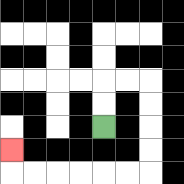{'start': '[4, 5]', 'end': '[0, 6]', 'path_directions': 'U,U,R,R,D,D,D,D,L,L,L,L,L,L,U', 'path_coordinates': '[[4, 5], [4, 4], [4, 3], [5, 3], [6, 3], [6, 4], [6, 5], [6, 6], [6, 7], [5, 7], [4, 7], [3, 7], [2, 7], [1, 7], [0, 7], [0, 6]]'}